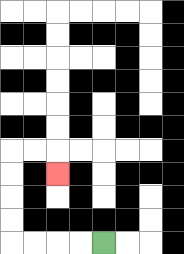{'start': '[4, 10]', 'end': '[2, 7]', 'path_directions': 'L,L,L,L,U,U,U,U,R,R,D', 'path_coordinates': '[[4, 10], [3, 10], [2, 10], [1, 10], [0, 10], [0, 9], [0, 8], [0, 7], [0, 6], [1, 6], [2, 6], [2, 7]]'}